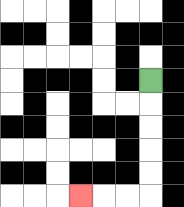{'start': '[6, 3]', 'end': '[3, 8]', 'path_directions': 'D,D,D,D,D,L,L,L', 'path_coordinates': '[[6, 3], [6, 4], [6, 5], [6, 6], [6, 7], [6, 8], [5, 8], [4, 8], [3, 8]]'}